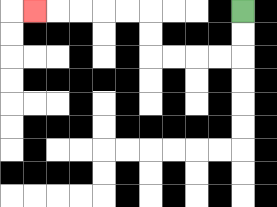{'start': '[10, 0]', 'end': '[1, 0]', 'path_directions': 'D,D,L,L,L,L,U,U,L,L,L,L,L', 'path_coordinates': '[[10, 0], [10, 1], [10, 2], [9, 2], [8, 2], [7, 2], [6, 2], [6, 1], [6, 0], [5, 0], [4, 0], [3, 0], [2, 0], [1, 0]]'}